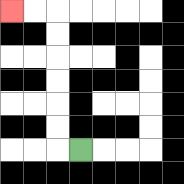{'start': '[3, 6]', 'end': '[0, 0]', 'path_directions': 'L,U,U,U,U,U,U,L,L', 'path_coordinates': '[[3, 6], [2, 6], [2, 5], [2, 4], [2, 3], [2, 2], [2, 1], [2, 0], [1, 0], [0, 0]]'}